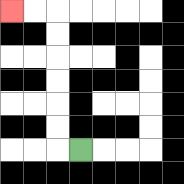{'start': '[3, 6]', 'end': '[0, 0]', 'path_directions': 'L,U,U,U,U,U,U,L,L', 'path_coordinates': '[[3, 6], [2, 6], [2, 5], [2, 4], [2, 3], [2, 2], [2, 1], [2, 0], [1, 0], [0, 0]]'}